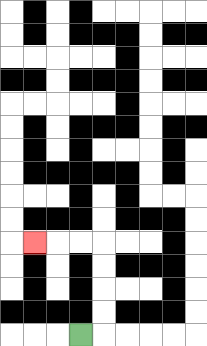{'start': '[3, 14]', 'end': '[1, 10]', 'path_directions': 'R,U,U,U,U,L,L,L', 'path_coordinates': '[[3, 14], [4, 14], [4, 13], [4, 12], [4, 11], [4, 10], [3, 10], [2, 10], [1, 10]]'}